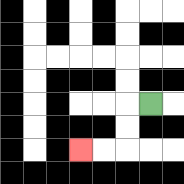{'start': '[6, 4]', 'end': '[3, 6]', 'path_directions': 'L,D,D,L,L', 'path_coordinates': '[[6, 4], [5, 4], [5, 5], [5, 6], [4, 6], [3, 6]]'}